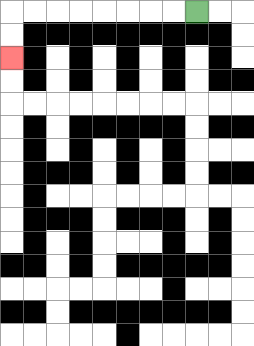{'start': '[8, 0]', 'end': '[0, 2]', 'path_directions': 'L,L,L,L,L,L,L,L,D,D', 'path_coordinates': '[[8, 0], [7, 0], [6, 0], [5, 0], [4, 0], [3, 0], [2, 0], [1, 0], [0, 0], [0, 1], [0, 2]]'}